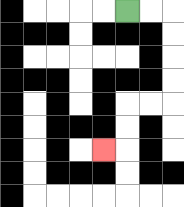{'start': '[5, 0]', 'end': '[4, 6]', 'path_directions': 'R,R,D,D,D,D,L,L,D,D,L', 'path_coordinates': '[[5, 0], [6, 0], [7, 0], [7, 1], [7, 2], [7, 3], [7, 4], [6, 4], [5, 4], [5, 5], [5, 6], [4, 6]]'}